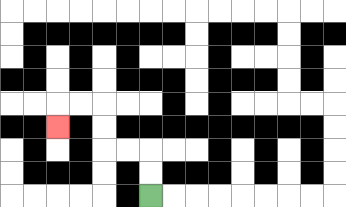{'start': '[6, 8]', 'end': '[2, 5]', 'path_directions': 'U,U,L,L,U,U,L,L,D', 'path_coordinates': '[[6, 8], [6, 7], [6, 6], [5, 6], [4, 6], [4, 5], [4, 4], [3, 4], [2, 4], [2, 5]]'}